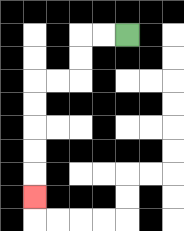{'start': '[5, 1]', 'end': '[1, 8]', 'path_directions': 'L,L,D,D,L,L,D,D,D,D,D', 'path_coordinates': '[[5, 1], [4, 1], [3, 1], [3, 2], [3, 3], [2, 3], [1, 3], [1, 4], [1, 5], [1, 6], [1, 7], [1, 8]]'}